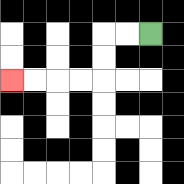{'start': '[6, 1]', 'end': '[0, 3]', 'path_directions': 'L,L,D,D,L,L,L,L', 'path_coordinates': '[[6, 1], [5, 1], [4, 1], [4, 2], [4, 3], [3, 3], [2, 3], [1, 3], [0, 3]]'}